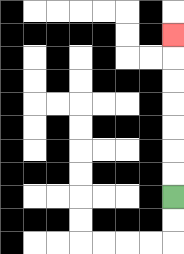{'start': '[7, 8]', 'end': '[7, 1]', 'path_directions': 'U,U,U,U,U,U,U', 'path_coordinates': '[[7, 8], [7, 7], [7, 6], [7, 5], [7, 4], [7, 3], [7, 2], [7, 1]]'}